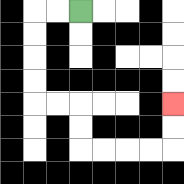{'start': '[3, 0]', 'end': '[7, 4]', 'path_directions': 'L,L,D,D,D,D,R,R,D,D,R,R,R,R,U,U', 'path_coordinates': '[[3, 0], [2, 0], [1, 0], [1, 1], [1, 2], [1, 3], [1, 4], [2, 4], [3, 4], [3, 5], [3, 6], [4, 6], [5, 6], [6, 6], [7, 6], [7, 5], [7, 4]]'}